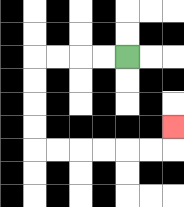{'start': '[5, 2]', 'end': '[7, 5]', 'path_directions': 'L,L,L,L,D,D,D,D,R,R,R,R,R,R,U', 'path_coordinates': '[[5, 2], [4, 2], [3, 2], [2, 2], [1, 2], [1, 3], [1, 4], [1, 5], [1, 6], [2, 6], [3, 6], [4, 6], [5, 6], [6, 6], [7, 6], [7, 5]]'}